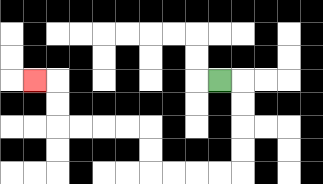{'start': '[9, 3]', 'end': '[1, 3]', 'path_directions': 'R,D,D,D,D,L,L,L,L,U,U,L,L,L,L,U,U,L', 'path_coordinates': '[[9, 3], [10, 3], [10, 4], [10, 5], [10, 6], [10, 7], [9, 7], [8, 7], [7, 7], [6, 7], [6, 6], [6, 5], [5, 5], [4, 5], [3, 5], [2, 5], [2, 4], [2, 3], [1, 3]]'}